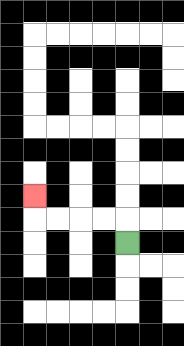{'start': '[5, 10]', 'end': '[1, 8]', 'path_directions': 'U,L,L,L,L,U', 'path_coordinates': '[[5, 10], [5, 9], [4, 9], [3, 9], [2, 9], [1, 9], [1, 8]]'}